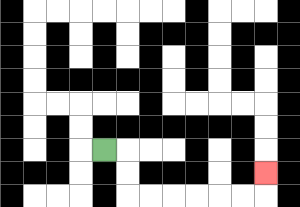{'start': '[4, 6]', 'end': '[11, 7]', 'path_directions': 'R,D,D,R,R,R,R,R,R,U', 'path_coordinates': '[[4, 6], [5, 6], [5, 7], [5, 8], [6, 8], [7, 8], [8, 8], [9, 8], [10, 8], [11, 8], [11, 7]]'}